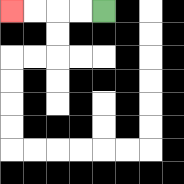{'start': '[4, 0]', 'end': '[0, 0]', 'path_directions': 'L,L,L,L', 'path_coordinates': '[[4, 0], [3, 0], [2, 0], [1, 0], [0, 0]]'}